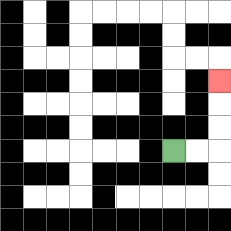{'start': '[7, 6]', 'end': '[9, 3]', 'path_directions': 'R,R,U,U,U', 'path_coordinates': '[[7, 6], [8, 6], [9, 6], [9, 5], [9, 4], [9, 3]]'}